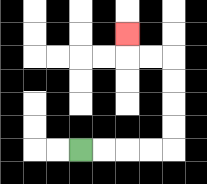{'start': '[3, 6]', 'end': '[5, 1]', 'path_directions': 'R,R,R,R,U,U,U,U,L,L,U', 'path_coordinates': '[[3, 6], [4, 6], [5, 6], [6, 6], [7, 6], [7, 5], [7, 4], [7, 3], [7, 2], [6, 2], [5, 2], [5, 1]]'}